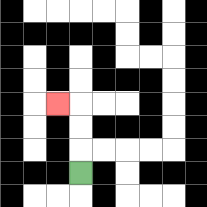{'start': '[3, 7]', 'end': '[2, 4]', 'path_directions': 'U,U,U,L', 'path_coordinates': '[[3, 7], [3, 6], [3, 5], [3, 4], [2, 4]]'}